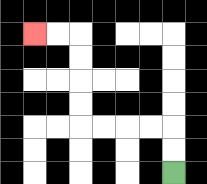{'start': '[7, 7]', 'end': '[1, 1]', 'path_directions': 'U,U,L,L,L,L,U,U,U,U,L,L', 'path_coordinates': '[[7, 7], [7, 6], [7, 5], [6, 5], [5, 5], [4, 5], [3, 5], [3, 4], [3, 3], [3, 2], [3, 1], [2, 1], [1, 1]]'}